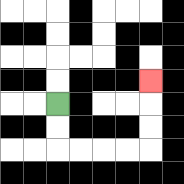{'start': '[2, 4]', 'end': '[6, 3]', 'path_directions': 'D,D,R,R,R,R,U,U,U', 'path_coordinates': '[[2, 4], [2, 5], [2, 6], [3, 6], [4, 6], [5, 6], [6, 6], [6, 5], [6, 4], [6, 3]]'}